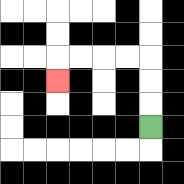{'start': '[6, 5]', 'end': '[2, 3]', 'path_directions': 'U,U,U,L,L,L,L,D', 'path_coordinates': '[[6, 5], [6, 4], [6, 3], [6, 2], [5, 2], [4, 2], [3, 2], [2, 2], [2, 3]]'}